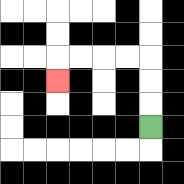{'start': '[6, 5]', 'end': '[2, 3]', 'path_directions': 'U,U,U,L,L,L,L,D', 'path_coordinates': '[[6, 5], [6, 4], [6, 3], [6, 2], [5, 2], [4, 2], [3, 2], [2, 2], [2, 3]]'}